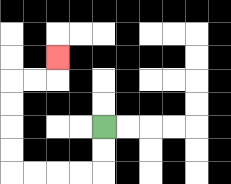{'start': '[4, 5]', 'end': '[2, 2]', 'path_directions': 'D,D,L,L,L,L,U,U,U,U,R,R,U', 'path_coordinates': '[[4, 5], [4, 6], [4, 7], [3, 7], [2, 7], [1, 7], [0, 7], [0, 6], [0, 5], [0, 4], [0, 3], [1, 3], [2, 3], [2, 2]]'}